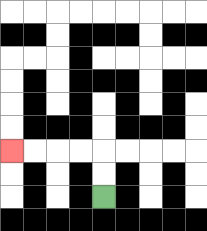{'start': '[4, 8]', 'end': '[0, 6]', 'path_directions': 'U,U,L,L,L,L', 'path_coordinates': '[[4, 8], [4, 7], [4, 6], [3, 6], [2, 6], [1, 6], [0, 6]]'}